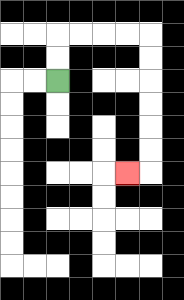{'start': '[2, 3]', 'end': '[5, 7]', 'path_directions': 'U,U,R,R,R,R,D,D,D,D,D,D,L', 'path_coordinates': '[[2, 3], [2, 2], [2, 1], [3, 1], [4, 1], [5, 1], [6, 1], [6, 2], [6, 3], [6, 4], [6, 5], [6, 6], [6, 7], [5, 7]]'}